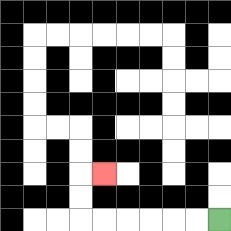{'start': '[9, 9]', 'end': '[4, 7]', 'path_directions': 'L,L,L,L,L,L,U,U,R', 'path_coordinates': '[[9, 9], [8, 9], [7, 9], [6, 9], [5, 9], [4, 9], [3, 9], [3, 8], [3, 7], [4, 7]]'}